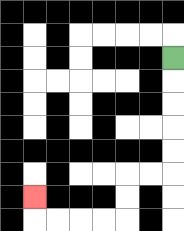{'start': '[7, 2]', 'end': '[1, 8]', 'path_directions': 'D,D,D,D,D,L,L,D,D,L,L,L,L,U', 'path_coordinates': '[[7, 2], [7, 3], [7, 4], [7, 5], [7, 6], [7, 7], [6, 7], [5, 7], [5, 8], [5, 9], [4, 9], [3, 9], [2, 9], [1, 9], [1, 8]]'}